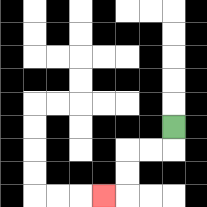{'start': '[7, 5]', 'end': '[4, 8]', 'path_directions': 'D,L,L,D,D,L', 'path_coordinates': '[[7, 5], [7, 6], [6, 6], [5, 6], [5, 7], [5, 8], [4, 8]]'}